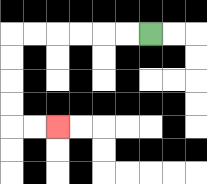{'start': '[6, 1]', 'end': '[2, 5]', 'path_directions': 'L,L,L,L,L,L,D,D,D,D,R,R', 'path_coordinates': '[[6, 1], [5, 1], [4, 1], [3, 1], [2, 1], [1, 1], [0, 1], [0, 2], [0, 3], [0, 4], [0, 5], [1, 5], [2, 5]]'}